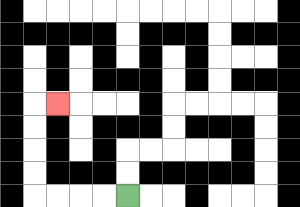{'start': '[5, 8]', 'end': '[2, 4]', 'path_directions': 'L,L,L,L,U,U,U,U,R', 'path_coordinates': '[[5, 8], [4, 8], [3, 8], [2, 8], [1, 8], [1, 7], [1, 6], [1, 5], [1, 4], [2, 4]]'}